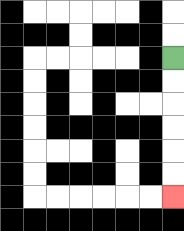{'start': '[7, 2]', 'end': '[7, 8]', 'path_directions': 'D,D,D,D,D,D', 'path_coordinates': '[[7, 2], [7, 3], [7, 4], [7, 5], [7, 6], [7, 7], [7, 8]]'}